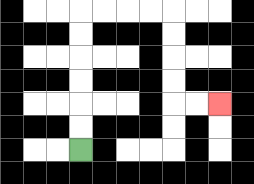{'start': '[3, 6]', 'end': '[9, 4]', 'path_directions': 'U,U,U,U,U,U,R,R,R,R,D,D,D,D,R,R', 'path_coordinates': '[[3, 6], [3, 5], [3, 4], [3, 3], [3, 2], [3, 1], [3, 0], [4, 0], [5, 0], [6, 0], [7, 0], [7, 1], [7, 2], [7, 3], [7, 4], [8, 4], [9, 4]]'}